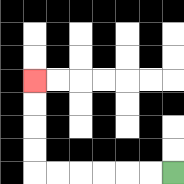{'start': '[7, 7]', 'end': '[1, 3]', 'path_directions': 'L,L,L,L,L,L,U,U,U,U', 'path_coordinates': '[[7, 7], [6, 7], [5, 7], [4, 7], [3, 7], [2, 7], [1, 7], [1, 6], [1, 5], [1, 4], [1, 3]]'}